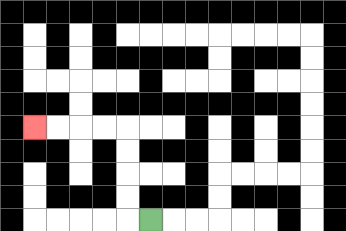{'start': '[6, 9]', 'end': '[1, 5]', 'path_directions': 'L,U,U,U,U,L,L,L,L', 'path_coordinates': '[[6, 9], [5, 9], [5, 8], [5, 7], [5, 6], [5, 5], [4, 5], [3, 5], [2, 5], [1, 5]]'}